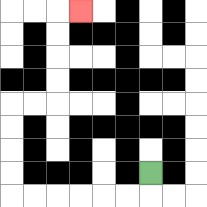{'start': '[6, 7]', 'end': '[3, 0]', 'path_directions': 'D,L,L,L,L,L,L,U,U,U,U,R,R,U,U,U,U,R', 'path_coordinates': '[[6, 7], [6, 8], [5, 8], [4, 8], [3, 8], [2, 8], [1, 8], [0, 8], [0, 7], [0, 6], [0, 5], [0, 4], [1, 4], [2, 4], [2, 3], [2, 2], [2, 1], [2, 0], [3, 0]]'}